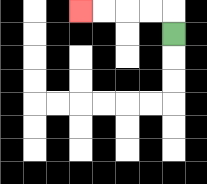{'start': '[7, 1]', 'end': '[3, 0]', 'path_directions': 'U,L,L,L,L', 'path_coordinates': '[[7, 1], [7, 0], [6, 0], [5, 0], [4, 0], [3, 0]]'}